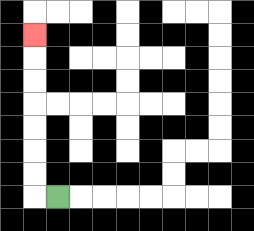{'start': '[2, 8]', 'end': '[1, 1]', 'path_directions': 'L,U,U,U,U,U,U,U', 'path_coordinates': '[[2, 8], [1, 8], [1, 7], [1, 6], [1, 5], [1, 4], [1, 3], [1, 2], [1, 1]]'}